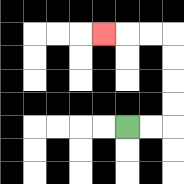{'start': '[5, 5]', 'end': '[4, 1]', 'path_directions': 'R,R,U,U,U,U,L,L,L', 'path_coordinates': '[[5, 5], [6, 5], [7, 5], [7, 4], [7, 3], [7, 2], [7, 1], [6, 1], [5, 1], [4, 1]]'}